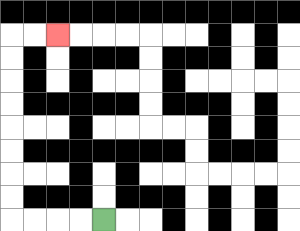{'start': '[4, 9]', 'end': '[2, 1]', 'path_directions': 'L,L,L,L,U,U,U,U,U,U,U,U,R,R', 'path_coordinates': '[[4, 9], [3, 9], [2, 9], [1, 9], [0, 9], [0, 8], [0, 7], [0, 6], [0, 5], [0, 4], [0, 3], [0, 2], [0, 1], [1, 1], [2, 1]]'}